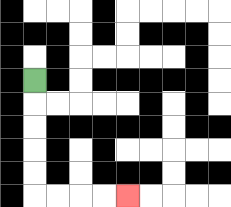{'start': '[1, 3]', 'end': '[5, 8]', 'path_directions': 'D,D,D,D,D,R,R,R,R', 'path_coordinates': '[[1, 3], [1, 4], [1, 5], [1, 6], [1, 7], [1, 8], [2, 8], [3, 8], [4, 8], [5, 8]]'}